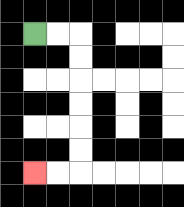{'start': '[1, 1]', 'end': '[1, 7]', 'path_directions': 'R,R,D,D,D,D,D,D,L,L', 'path_coordinates': '[[1, 1], [2, 1], [3, 1], [3, 2], [3, 3], [3, 4], [3, 5], [3, 6], [3, 7], [2, 7], [1, 7]]'}